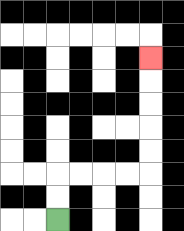{'start': '[2, 9]', 'end': '[6, 2]', 'path_directions': 'U,U,R,R,R,R,U,U,U,U,U', 'path_coordinates': '[[2, 9], [2, 8], [2, 7], [3, 7], [4, 7], [5, 7], [6, 7], [6, 6], [6, 5], [6, 4], [6, 3], [6, 2]]'}